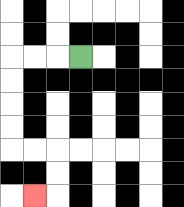{'start': '[3, 2]', 'end': '[1, 8]', 'path_directions': 'L,L,L,D,D,D,D,R,R,D,D,L', 'path_coordinates': '[[3, 2], [2, 2], [1, 2], [0, 2], [0, 3], [0, 4], [0, 5], [0, 6], [1, 6], [2, 6], [2, 7], [2, 8], [1, 8]]'}